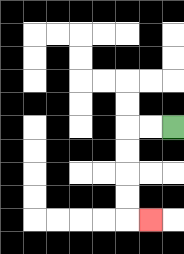{'start': '[7, 5]', 'end': '[6, 9]', 'path_directions': 'L,L,D,D,D,D,R', 'path_coordinates': '[[7, 5], [6, 5], [5, 5], [5, 6], [5, 7], [5, 8], [5, 9], [6, 9]]'}